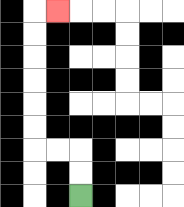{'start': '[3, 8]', 'end': '[2, 0]', 'path_directions': 'U,U,L,L,U,U,U,U,U,U,R', 'path_coordinates': '[[3, 8], [3, 7], [3, 6], [2, 6], [1, 6], [1, 5], [1, 4], [1, 3], [1, 2], [1, 1], [1, 0], [2, 0]]'}